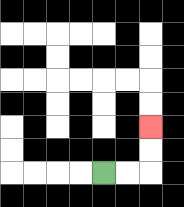{'start': '[4, 7]', 'end': '[6, 5]', 'path_directions': 'R,R,U,U', 'path_coordinates': '[[4, 7], [5, 7], [6, 7], [6, 6], [6, 5]]'}